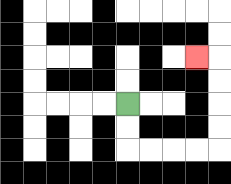{'start': '[5, 4]', 'end': '[8, 2]', 'path_directions': 'D,D,R,R,R,R,U,U,U,U,L', 'path_coordinates': '[[5, 4], [5, 5], [5, 6], [6, 6], [7, 6], [8, 6], [9, 6], [9, 5], [9, 4], [9, 3], [9, 2], [8, 2]]'}